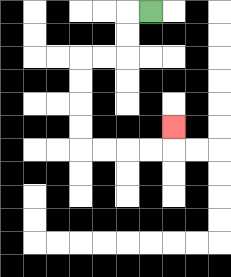{'start': '[6, 0]', 'end': '[7, 5]', 'path_directions': 'L,D,D,L,L,D,D,D,D,R,R,R,R,U', 'path_coordinates': '[[6, 0], [5, 0], [5, 1], [5, 2], [4, 2], [3, 2], [3, 3], [3, 4], [3, 5], [3, 6], [4, 6], [5, 6], [6, 6], [7, 6], [7, 5]]'}